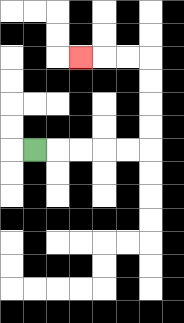{'start': '[1, 6]', 'end': '[3, 2]', 'path_directions': 'R,R,R,R,R,U,U,U,U,L,L,L', 'path_coordinates': '[[1, 6], [2, 6], [3, 6], [4, 6], [5, 6], [6, 6], [6, 5], [6, 4], [6, 3], [6, 2], [5, 2], [4, 2], [3, 2]]'}